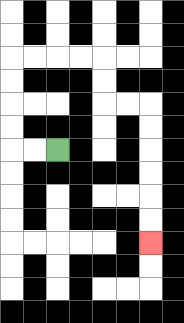{'start': '[2, 6]', 'end': '[6, 10]', 'path_directions': 'L,L,U,U,U,U,R,R,R,R,D,D,R,R,D,D,D,D,D,D', 'path_coordinates': '[[2, 6], [1, 6], [0, 6], [0, 5], [0, 4], [0, 3], [0, 2], [1, 2], [2, 2], [3, 2], [4, 2], [4, 3], [4, 4], [5, 4], [6, 4], [6, 5], [6, 6], [6, 7], [6, 8], [6, 9], [6, 10]]'}